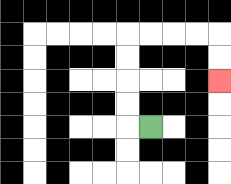{'start': '[6, 5]', 'end': '[9, 3]', 'path_directions': 'L,U,U,U,U,R,R,R,R,D,D', 'path_coordinates': '[[6, 5], [5, 5], [5, 4], [5, 3], [5, 2], [5, 1], [6, 1], [7, 1], [8, 1], [9, 1], [9, 2], [9, 3]]'}